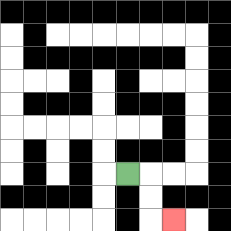{'start': '[5, 7]', 'end': '[7, 9]', 'path_directions': 'R,D,D,R', 'path_coordinates': '[[5, 7], [6, 7], [6, 8], [6, 9], [7, 9]]'}